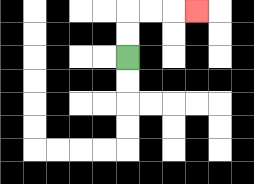{'start': '[5, 2]', 'end': '[8, 0]', 'path_directions': 'U,U,R,R,R', 'path_coordinates': '[[5, 2], [5, 1], [5, 0], [6, 0], [7, 0], [8, 0]]'}